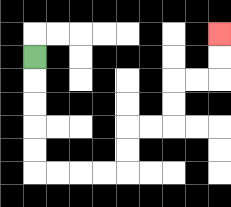{'start': '[1, 2]', 'end': '[9, 1]', 'path_directions': 'D,D,D,D,D,R,R,R,R,U,U,R,R,U,U,R,R,U,U', 'path_coordinates': '[[1, 2], [1, 3], [1, 4], [1, 5], [1, 6], [1, 7], [2, 7], [3, 7], [4, 7], [5, 7], [5, 6], [5, 5], [6, 5], [7, 5], [7, 4], [7, 3], [8, 3], [9, 3], [9, 2], [9, 1]]'}